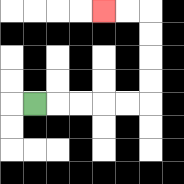{'start': '[1, 4]', 'end': '[4, 0]', 'path_directions': 'R,R,R,R,R,U,U,U,U,L,L', 'path_coordinates': '[[1, 4], [2, 4], [3, 4], [4, 4], [5, 4], [6, 4], [6, 3], [6, 2], [6, 1], [6, 0], [5, 0], [4, 0]]'}